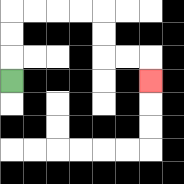{'start': '[0, 3]', 'end': '[6, 3]', 'path_directions': 'U,U,U,R,R,R,R,D,D,R,R,D', 'path_coordinates': '[[0, 3], [0, 2], [0, 1], [0, 0], [1, 0], [2, 0], [3, 0], [4, 0], [4, 1], [4, 2], [5, 2], [6, 2], [6, 3]]'}